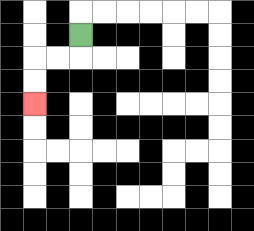{'start': '[3, 1]', 'end': '[1, 4]', 'path_directions': 'D,L,L,D,D', 'path_coordinates': '[[3, 1], [3, 2], [2, 2], [1, 2], [1, 3], [1, 4]]'}